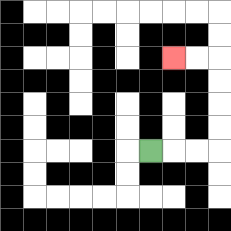{'start': '[6, 6]', 'end': '[7, 2]', 'path_directions': 'R,R,R,U,U,U,U,L,L', 'path_coordinates': '[[6, 6], [7, 6], [8, 6], [9, 6], [9, 5], [9, 4], [9, 3], [9, 2], [8, 2], [7, 2]]'}